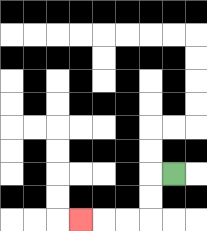{'start': '[7, 7]', 'end': '[3, 9]', 'path_directions': 'L,D,D,L,L,L', 'path_coordinates': '[[7, 7], [6, 7], [6, 8], [6, 9], [5, 9], [4, 9], [3, 9]]'}